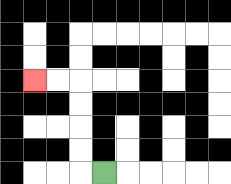{'start': '[4, 7]', 'end': '[1, 3]', 'path_directions': 'L,U,U,U,U,L,L', 'path_coordinates': '[[4, 7], [3, 7], [3, 6], [3, 5], [3, 4], [3, 3], [2, 3], [1, 3]]'}